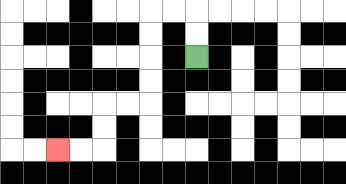{'start': '[8, 2]', 'end': '[2, 6]', 'path_directions': 'U,U,L,L,D,D,D,D,L,L,D,D,L,L', 'path_coordinates': '[[8, 2], [8, 1], [8, 0], [7, 0], [6, 0], [6, 1], [6, 2], [6, 3], [6, 4], [5, 4], [4, 4], [4, 5], [4, 6], [3, 6], [2, 6]]'}